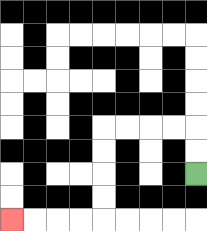{'start': '[8, 7]', 'end': '[0, 9]', 'path_directions': 'U,U,L,L,L,L,D,D,D,D,L,L,L,L', 'path_coordinates': '[[8, 7], [8, 6], [8, 5], [7, 5], [6, 5], [5, 5], [4, 5], [4, 6], [4, 7], [4, 8], [4, 9], [3, 9], [2, 9], [1, 9], [0, 9]]'}